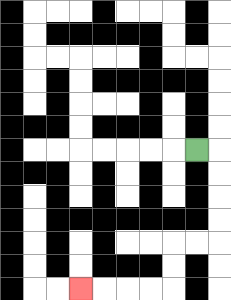{'start': '[8, 6]', 'end': '[3, 12]', 'path_directions': 'R,D,D,D,D,L,L,D,D,L,L,L,L', 'path_coordinates': '[[8, 6], [9, 6], [9, 7], [9, 8], [9, 9], [9, 10], [8, 10], [7, 10], [7, 11], [7, 12], [6, 12], [5, 12], [4, 12], [3, 12]]'}